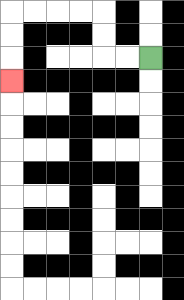{'start': '[6, 2]', 'end': '[0, 3]', 'path_directions': 'L,L,U,U,L,L,L,L,D,D,D', 'path_coordinates': '[[6, 2], [5, 2], [4, 2], [4, 1], [4, 0], [3, 0], [2, 0], [1, 0], [0, 0], [0, 1], [0, 2], [0, 3]]'}